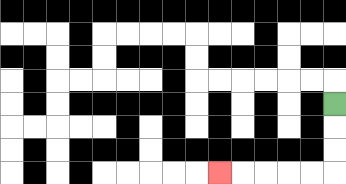{'start': '[14, 4]', 'end': '[9, 7]', 'path_directions': 'D,D,D,L,L,L,L,L', 'path_coordinates': '[[14, 4], [14, 5], [14, 6], [14, 7], [13, 7], [12, 7], [11, 7], [10, 7], [9, 7]]'}